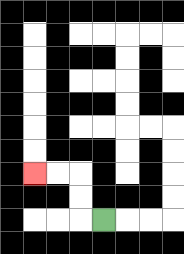{'start': '[4, 9]', 'end': '[1, 7]', 'path_directions': 'L,U,U,L,L', 'path_coordinates': '[[4, 9], [3, 9], [3, 8], [3, 7], [2, 7], [1, 7]]'}